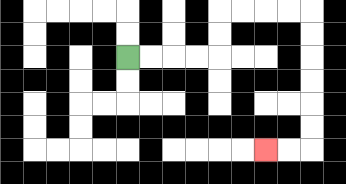{'start': '[5, 2]', 'end': '[11, 6]', 'path_directions': 'R,R,R,R,U,U,R,R,R,R,D,D,D,D,D,D,L,L', 'path_coordinates': '[[5, 2], [6, 2], [7, 2], [8, 2], [9, 2], [9, 1], [9, 0], [10, 0], [11, 0], [12, 0], [13, 0], [13, 1], [13, 2], [13, 3], [13, 4], [13, 5], [13, 6], [12, 6], [11, 6]]'}